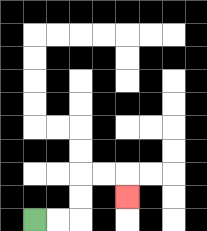{'start': '[1, 9]', 'end': '[5, 8]', 'path_directions': 'R,R,U,U,R,R,D', 'path_coordinates': '[[1, 9], [2, 9], [3, 9], [3, 8], [3, 7], [4, 7], [5, 7], [5, 8]]'}